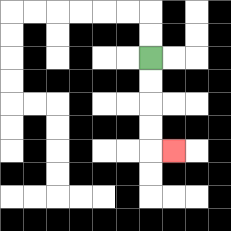{'start': '[6, 2]', 'end': '[7, 6]', 'path_directions': 'D,D,D,D,R', 'path_coordinates': '[[6, 2], [6, 3], [6, 4], [6, 5], [6, 6], [7, 6]]'}